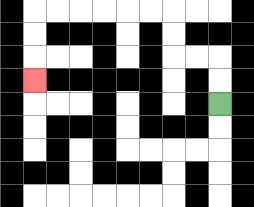{'start': '[9, 4]', 'end': '[1, 3]', 'path_directions': 'U,U,L,L,U,U,L,L,L,L,L,L,D,D,D', 'path_coordinates': '[[9, 4], [9, 3], [9, 2], [8, 2], [7, 2], [7, 1], [7, 0], [6, 0], [5, 0], [4, 0], [3, 0], [2, 0], [1, 0], [1, 1], [1, 2], [1, 3]]'}